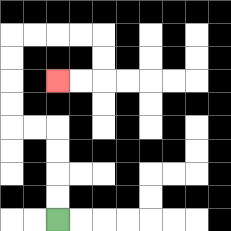{'start': '[2, 9]', 'end': '[2, 3]', 'path_directions': 'U,U,U,U,L,L,U,U,U,U,R,R,R,R,D,D,L,L', 'path_coordinates': '[[2, 9], [2, 8], [2, 7], [2, 6], [2, 5], [1, 5], [0, 5], [0, 4], [0, 3], [0, 2], [0, 1], [1, 1], [2, 1], [3, 1], [4, 1], [4, 2], [4, 3], [3, 3], [2, 3]]'}